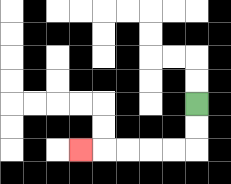{'start': '[8, 4]', 'end': '[3, 6]', 'path_directions': 'D,D,L,L,L,L,L', 'path_coordinates': '[[8, 4], [8, 5], [8, 6], [7, 6], [6, 6], [5, 6], [4, 6], [3, 6]]'}